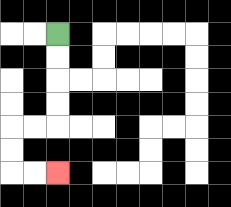{'start': '[2, 1]', 'end': '[2, 7]', 'path_directions': 'D,D,D,D,L,L,D,D,R,R', 'path_coordinates': '[[2, 1], [2, 2], [2, 3], [2, 4], [2, 5], [1, 5], [0, 5], [0, 6], [0, 7], [1, 7], [2, 7]]'}